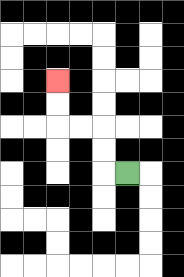{'start': '[5, 7]', 'end': '[2, 3]', 'path_directions': 'L,U,U,L,L,U,U', 'path_coordinates': '[[5, 7], [4, 7], [4, 6], [4, 5], [3, 5], [2, 5], [2, 4], [2, 3]]'}